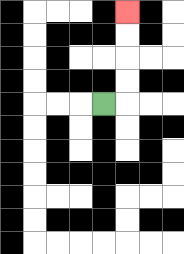{'start': '[4, 4]', 'end': '[5, 0]', 'path_directions': 'R,U,U,U,U', 'path_coordinates': '[[4, 4], [5, 4], [5, 3], [5, 2], [5, 1], [5, 0]]'}